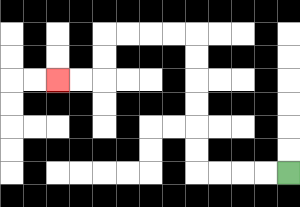{'start': '[12, 7]', 'end': '[2, 3]', 'path_directions': 'L,L,L,L,U,U,U,U,U,U,L,L,L,L,D,D,L,L', 'path_coordinates': '[[12, 7], [11, 7], [10, 7], [9, 7], [8, 7], [8, 6], [8, 5], [8, 4], [8, 3], [8, 2], [8, 1], [7, 1], [6, 1], [5, 1], [4, 1], [4, 2], [4, 3], [3, 3], [2, 3]]'}